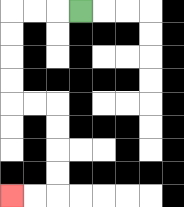{'start': '[3, 0]', 'end': '[0, 8]', 'path_directions': 'L,L,L,D,D,D,D,R,R,D,D,D,D,L,L', 'path_coordinates': '[[3, 0], [2, 0], [1, 0], [0, 0], [0, 1], [0, 2], [0, 3], [0, 4], [1, 4], [2, 4], [2, 5], [2, 6], [2, 7], [2, 8], [1, 8], [0, 8]]'}